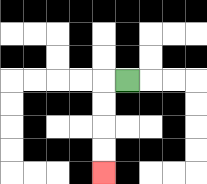{'start': '[5, 3]', 'end': '[4, 7]', 'path_directions': 'L,D,D,D,D', 'path_coordinates': '[[5, 3], [4, 3], [4, 4], [4, 5], [4, 6], [4, 7]]'}